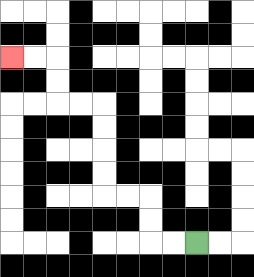{'start': '[8, 10]', 'end': '[0, 2]', 'path_directions': 'L,L,U,U,L,L,U,U,U,U,L,L,U,U,L,L', 'path_coordinates': '[[8, 10], [7, 10], [6, 10], [6, 9], [6, 8], [5, 8], [4, 8], [4, 7], [4, 6], [4, 5], [4, 4], [3, 4], [2, 4], [2, 3], [2, 2], [1, 2], [0, 2]]'}